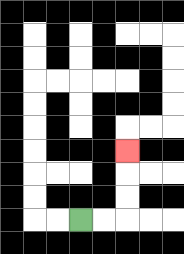{'start': '[3, 9]', 'end': '[5, 6]', 'path_directions': 'R,R,U,U,U', 'path_coordinates': '[[3, 9], [4, 9], [5, 9], [5, 8], [5, 7], [5, 6]]'}